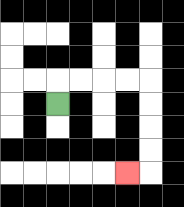{'start': '[2, 4]', 'end': '[5, 7]', 'path_directions': 'U,R,R,R,R,D,D,D,D,L', 'path_coordinates': '[[2, 4], [2, 3], [3, 3], [4, 3], [5, 3], [6, 3], [6, 4], [6, 5], [6, 6], [6, 7], [5, 7]]'}